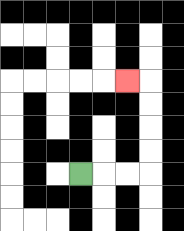{'start': '[3, 7]', 'end': '[5, 3]', 'path_directions': 'R,R,R,U,U,U,U,L', 'path_coordinates': '[[3, 7], [4, 7], [5, 7], [6, 7], [6, 6], [6, 5], [6, 4], [6, 3], [5, 3]]'}